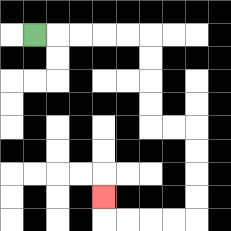{'start': '[1, 1]', 'end': '[4, 8]', 'path_directions': 'R,R,R,R,R,D,D,D,D,R,R,D,D,D,D,L,L,L,L,U', 'path_coordinates': '[[1, 1], [2, 1], [3, 1], [4, 1], [5, 1], [6, 1], [6, 2], [6, 3], [6, 4], [6, 5], [7, 5], [8, 5], [8, 6], [8, 7], [8, 8], [8, 9], [7, 9], [6, 9], [5, 9], [4, 9], [4, 8]]'}